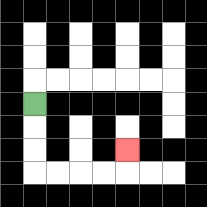{'start': '[1, 4]', 'end': '[5, 6]', 'path_directions': 'D,D,D,R,R,R,R,U', 'path_coordinates': '[[1, 4], [1, 5], [1, 6], [1, 7], [2, 7], [3, 7], [4, 7], [5, 7], [5, 6]]'}